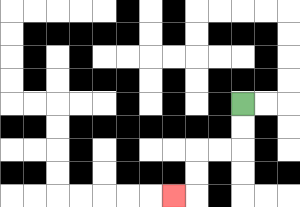{'start': '[10, 4]', 'end': '[7, 8]', 'path_directions': 'D,D,L,L,D,D,L', 'path_coordinates': '[[10, 4], [10, 5], [10, 6], [9, 6], [8, 6], [8, 7], [8, 8], [7, 8]]'}